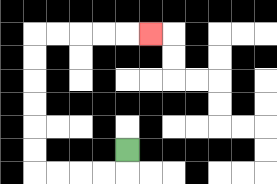{'start': '[5, 6]', 'end': '[6, 1]', 'path_directions': 'D,L,L,L,L,U,U,U,U,U,U,R,R,R,R,R', 'path_coordinates': '[[5, 6], [5, 7], [4, 7], [3, 7], [2, 7], [1, 7], [1, 6], [1, 5], [1, 4], [1, 3], [1, 2], [1, 1], [2, 1], [3, 1], [4, 1], [5, 1], [6, 1]]'}